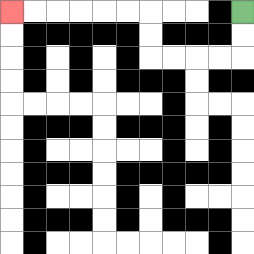{'start': '[10, 0]', 'end': '[0, 0]', 'path_directions': 'D,D,L,L,L,L,U,U,L,L,L,L,L,L', 'path_coordinates': '[[10, 0], [10, 1], [10, 2], [9, 2], [8, 2], [7, 2], [6, 2], [6, 1], [6, 0], [5, 0], [4, 0], [3, 0], [2, 0], [1, 0], [0, 0]]'}